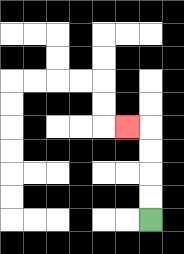{'start': '[6, 9]', 'end': '[5, 5]', 'path_directions': 'U,U,U,U,L', 'path_coordinates': '[[6, 9], [6, 8], [6, 7], [6, 6], [6, 5], [5, 5]]'}